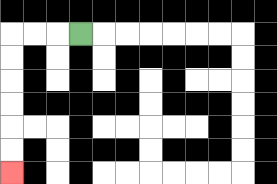{'start': '[3, 1]', 'end': '[0, 7]', 'path_directions': 'L,L,L,D,D,D,D,D,D', 'path_coordinates': '[[3, 1], [2, 1], [1, 1], [0, 1], [0, 2], [0, 3], [0, 4], [0, 5], [0, 6], [0, 7]]'}